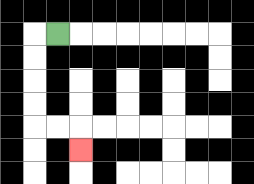{'start': '[2, 1]', 'end': '[3, 6]', 'path_directions': 'L,D,D,D,D,R,R,D', 'path_coordinates': '[[2, 1], [1, 1], [1, 2], [1, 3], [1, 4], [1, 5], [2, 5], [3, 5], [3, 6]]'}